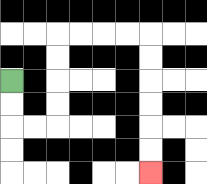{'start': '[0, 3]', 'end': '[6, 7]', 'path_directions': 'D,D,R,R,U,U,U,U,R,R,R,R,D,D,D,D,D,D', 'path_coordinates': '[[0, 3], [0, 4], [0, 5], [1, 5], [2, 5], [2, 4], [2, 3], [2, 2], [2, 1], [3, 1], [4, 1], [5, 1], [6, 1], [6, 2], [6, 3], [6, 4], [6, 5], [6, 6], [6, 7]]'}